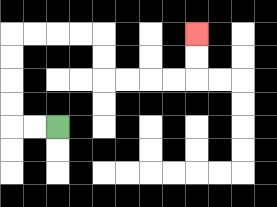{'start': '[2, 5]', 'end': '[8, 1]', 'path_directions': 'L,L,U,U,U,U,R,R,R,R,D,D,R,R,R,R,U,U', 'path_coordinates': '[[2, 5], [1, 5], [0, 5], [0, 4], [0, 3], [0, 2], [0, 1], [1, 1], [2, 1], [3, 1], [4, 1], [4, 2], [4, 3], [5, 3], [6, 3], [7, 3], [8, 3], [8, 2], [8, 1]]'}